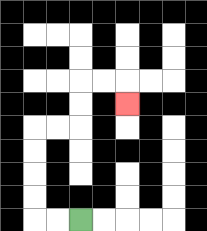{'start': '[3, 9]', 'end': '[5, 4]', 'path_directions': 'L,L,U,U,U,U,R,R,U,U,R,R,D', 'path_coordinates': '[[3, 9], [2, 9], [1, 9], [1, 8], [1, 7], [1, 6], [1, 5], [2, 5], [3, 5], [3, 4], [3, 3], [4, 3], [5, 3], [5, 4]]'}